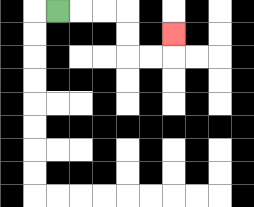{'start': '[2, 0]', 'end': '[7, 1]', 'path_directions': 'R,R,R,D,D,R,R,U', 'path_coordinates': '[[2, 0], [3, 0], [4, 0], [5, 0], [5, 1], [5, 2], [6, 2], [7, 2], [7, 1]]'}